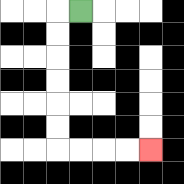{'start': '[3, 0]', 'end': '[6, 6]', 'path_directions': 'L,D,D,D,D,D,D,R,R,R,R', 'path_coordinates': '[[3, 0], [2, 0], [2, 1], [2, 2], [2, 3], [2, 4], [2, 5], [2, 6], [3, 6], [4, 6], [5, 6], [6, 6]]'}